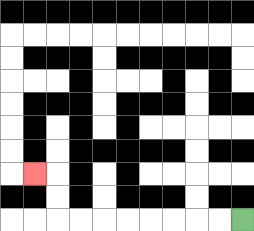{'start': '[10, 9]', 'end': '[1, 7]', 'path_directions': 'L,L,L,L,L,L,L,L,U,U,L', 'path_coordinates': '[[10, 9], [9, 9], [8, 9], [7, 9], [6, 9], [5, 9], [4, 9], [3, 9], [2, 9], [2, 8], [2, 7], [1, 7]]'}